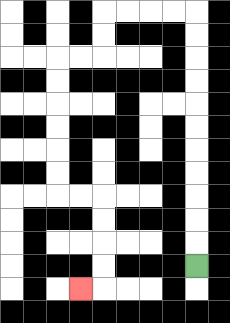{'start': '[8, 11]', 'end': '[3, 12]', 'path_directions': 'U,U,U,U,U,U,U,U,U,U,U,L,L,L,L,D,D,L,L,D,D,D,D,D,D,R,R,D,D,D,D,L', 'path_coordinates': '[[8, 11], [8, 10], [8, 9], [8, 8], [8, 7], [8, 6], [8, 5], [8, 4], [8, 3], [8, 2], [8, 1], [8, 0], [7, 0], [6, 0], [5, 0], [4, 0], [4, 1], [4, 2], [3, 2], [2, 2], [2, 3], [2, 4], [2, 5], [2, 6], [2, 7], [2, 8], [3, 8], [4, 8], [4, 9], [4, 10], [4, 11], [4, 12], [3, 12]]'}